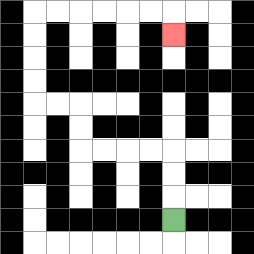{'start': '[7, 9]', 'end': '[7, 1]', 'path_directions': 'U,U,U,L,L,L,L,U,U,L,L,U,U,U,U,R,R,R,R,R,R,D', 'path_coordinates': '[[7, 9], [7, 8], [7, 7], [7, 6], [6, 6], [5, 6], [4, 6], [3, 6], [3, 5], [3, 4], [2, 4], [1, 4], [1, 3], [1, 2], [1, 1], [1, 0], [2, 0], [3, 0], [4, 0], [5, 0], [6, 0], [7, 0], [7, 1]]'}